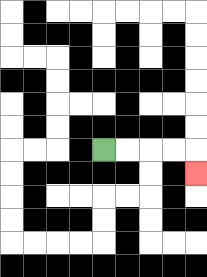{'start': '[4, 6]', 'end': '[8, 7]', 'path_directions': 'R,R,R,R,D', 'path_coordinates': '[[4, 6], [5, 6], [6, 6], [7, 6], [8, 6], [8, 7]]'}